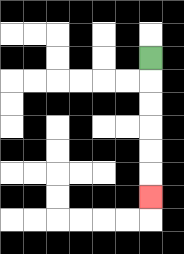{'start': '[6, 2]', 'end': '[6, 8]', 'path_directions': 'D,D,D,D,D,D', 'path_coordinates': '[[6, 2], [6, 3], [6, 4], [6, 5], [6, 6], [6, 7], [6, 8]]'}